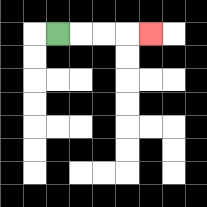{'start': '[2, 1]', 'end': '[6, 1]', 'path_directions': 'R,R,R,R', 'path_coordinates': '[[2, 1], [3, 1], [4, 1], [5, 1], [6, 1]]'}